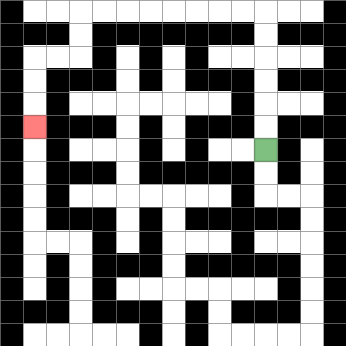{'start': '[11, 6]', 'end': '[1, 5]', 'path_directions': 'U,U,U,U,U,U,L,L,L,L,L,L,L,L,D,D,L,L,D,D,D', 'path_coordinates': '[[11, 6], [11, 5], [11, 4], [11, 3], [11, 2], [11, 1], [11, 0], [10, 0], [9, 0], [8, 0], [7, 0], [6, 0], [5, 0], [4, 0], [3, 0], [3, 1], [3, 2], [2, 2], [1, 2], [1, 3], [1, 4], [1, 5]]'}